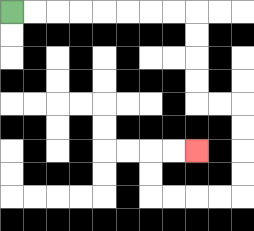{'start': '[0, 0]', 'end': '[8, 6]', 'path_directions': 'R,R,R,R,R,R,R,R,D,D,D,D,R,R,D,D,D,D,L,L,L,L,U,U,R,R', 'path_coordinates': '[[0, 0], [1, 0], [2, 0], [3, 0], [4, 0], [5, 0], [6, 0], [7, 0], [8, 0], [8, 1], [8, 2], [8, 3], [8, 4], [9, 4], [10, 4], [10, 5], [10, 6], [10, 7], [10, 8], [9, 8], [8, 8], [7, 8], [6, 8], [6, 7], [6, 6], [7, 6], [8, 6]]'}